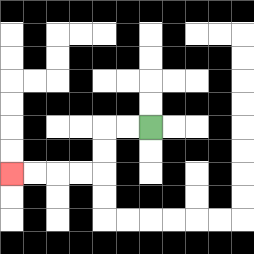{'start': '[6, 5]', 'end': '[0, 7]', 'path_directions': 'L,L,D,D,L,L,L,L', 'path_coordinates': '[[6, 5], [5, 5], [4, 5], [4, 6], [4, 7], [3, 7], [2, 7], [1, 7], [0, 7]]'}